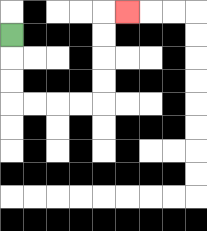{'start': '[0, 1]', 'end': '[5, 0]', 'path_directions': 'D,D,D,R,R,R,R,U,U,U,U,R', 'path_coordinates': '[[0, 1], [0, 2], [0, 3], [0, 4], [1, 4], [2, 4], [3, 4], [4, 4], [4, 3], [4, 2], [4, 1], [4, 0], [5, 0]]'}